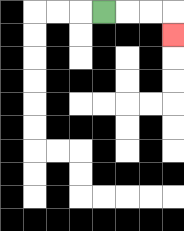{'start': '[4, 0]', 'end': '[7, 1]', 'path_directions': 'R,R,R,D', 'path_coordinates': '[[4, 0], [5, 0], [6, 0], [7, 0], [7, 1]]'}